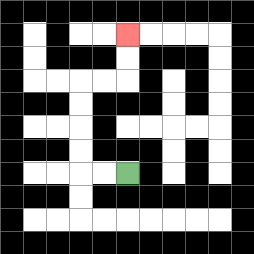{'start': '[5, 7]', 'end': '[5, 1]', 'path_directions': 'L,L,U,U,U,U,R,R,U,U', 'path_coordinates': '[[5, 7], [4, 7], [3, 7], [3, 6], [3, 5], [3, 4], [3, 3], [4, 3], [5, 3], [5, 2], [5, 1]]'}